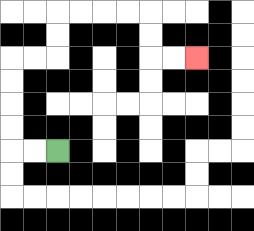{'start': '[2, 6]', 'end': '[8, 2]', 'path_directions': 'L,L,U,U,U,U,R,R,U,U,R,R,R,R,D,D,R,R', 'path_coordinates': '[[2, 6], [1, 6], [0, 6], [0, 5], [0, 4], [0, 3], [0, 2], [1, 2], [2, 2], [2, 1], [2, 0], [3, 0], [4, 0], [5, 0], [6, 0], [6, 1], [6, 2], [7, 2], [8, 2]]'}